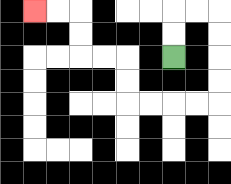{'start': '[7, 2]', 'end': '[1, 0]', 'path_directions': 'U,U,R,R,D,D,D,D,L,L,L,L,U,U,L,L,U,U,L,L', 'path_coordinates': '[[7, 2], [7, 1], [7, 0], [8, 0], [9, 0], [9, 1], [9, 2], [9, 3], [9, 4], [8, 4], [7, 4], [6, 4], [5, 4], [5, 3], [5, 2], [4, 2], [3, 2], [3, 1], [3, 0], [2, 0], [1, 0]]'}